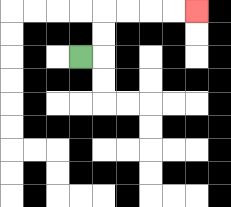{'start': '[3, 2]', 'end': '[8, 0]', 'path_directions': 'R,U,U,R,R,R,R', 'path_coordinates': '[[3, 2], [4, 2], [4, 1], [4, 0], [5, 0], [6, 0], [7, 0], [8, 0]]'}